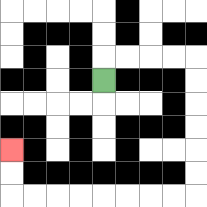{'start': '[4, 3]', 'end': '[0, 6]', 'path_directions': 'U,R,R,R,R,D,D,D,D,D,D,L,L,L,L,L,L,L,L,U,U', 'path_coordinates': '[[4, 3], [4, 2], [5, 2], [6, 2], [7, 2], [8, 2], [8, 3], [8, 4], [8, 5], [8, 6], [8, 7], [8, 8], [7, 8], [6, 8], [5, 8], [4, 8], [3, 8], [2, 8], [1, 8], [0, 8], [0, 7], [0, 6]]'}